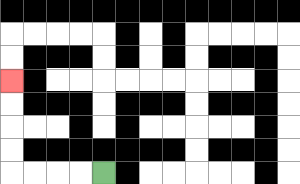{'start': '[4, 7]', 'end': '[0, 3]', 'path_directions': 'L,L,L,L,U,U,U,U', 'path_coordinates': '[[4, 7], [3, 7], [2, 7], [1, 7], [0, 7], [0, 6], [0, 5], [0, 4], [0, 3]]'}